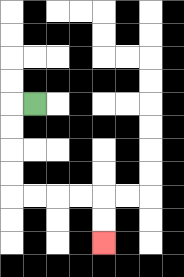{'start': '[1, 4]', 'end': '[4, 10]', 'path_directions': 'L,D,D,D,D,R,R,R,R,D,D', 'path_coordinates': '[[1, 4], [0, 4], [0, 5], [0, 6], [0, 7], [0, 8], [1, 8], [2, 8], [3, 8], [4, 8], [4, 9], [4, 10]]'}